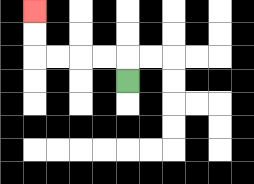{'start': '[5, 3]', 'end': '[1, 0]', 'path_directions': 'U,L,L,L,L,U,U', 'path_coordinates': '[[5, 3], [5, 2], [4, 2], [3, 2], [2, 2], [1, 2], [1, 1], [1, 0]]'}